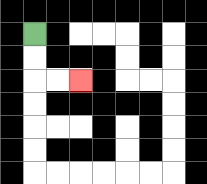{'start': '[1, 1]', 'end': '[3, 3]', 'path_directions': 'D,D,R,R', 'path_coordinates': '[[1, 1], [1, 2], [1, 3], [2, 3], [3, 3]]'}